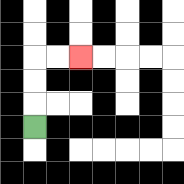{'start': '[1, 5]', 'end': '[3, 2]', 'path_directions': 'U,U,U,R,R', 'path_coordinates': '[[1, 5], [1, 4], [1, 3], [1, 2], [2, 2], [3, 2]]'}